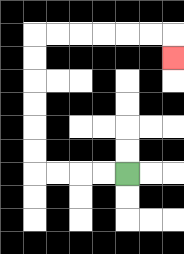{'start': '[5, 7]', 'end': '[7, 2]', 'path_directions': 'L,L,L,L,U,U,U,U,U,U,R,R,R,R,R,R,D', 'path_coordinates': '[[5, 7], [4, 7], [3, 7], [2, 7], [1, 7], [1, 6], [1, 5], [1, 4], [1, 3], [1, 2], [1, 1], [2, 1], [3, 1], [4, 1], [5, 1], [6, 1], [7, 1], [7, 2]]'}